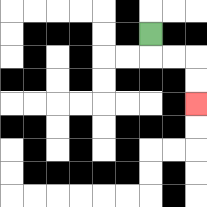{'start': '[6, 1]', 'end': '[8, 4]', 'path_directions': 'D,R,R,D,D', 'path_coordinates': '[[6, 1], [6, 2], [7, 2], [8, 2], [8, 3], [8, 4]]'}